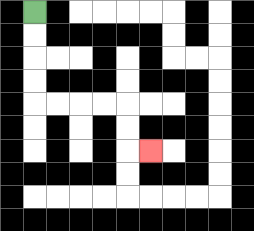{'start': '[1, 0]', 'end': '[6, 6]', 'path_directions': 'D,D,D,D,R,R,R,R,D,D,R', 'path_coordinates': '[[1, 0], [1, 1], [1, 2], [1, 3], [1, 4], [2, 4], [3, 4], [4, 4], [5, 4], [5, 5], [5, 6], [6, 6]]'}